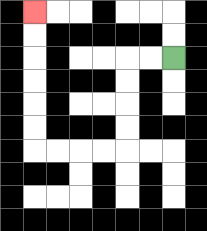{'start': '[7, 2]', 'end': '[1, 0]', 'path_directions': 'L,L,D,D,D,D,L,L,L,L,U,U,U,U,U,U', 'path_coordinates': '[[7, 2], [6, 2], [5, 2], [5, 3], [5, 4], [5, 5], [5, 6], [4, 6], [3, 6], [2, 6], [1, 6], [1, 5], [1, 4], [1, 3], [1, 2], [1, 1], [1, 0]]'}